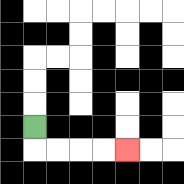{'start': '[1, 5]', 'end': '[5, 6]', 'path_directions': 'D,R,R,R,R', 'path_coordinates': '[[1, 5], [1, 6], [2, 6], [3, 6], [4, 6], [5, 6]]'}